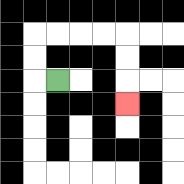{'start': '[2, 3]', 'end': '[5, 4]', 'path_directions': 'L,U,U,R,R,R,R,D,D,D', 'path_coordinates': '[[2, 3], [1, 3], [1, 2], [1, 1], [2, 1], [3, 1], [4, 1], [5, 1], [5, 2], [5, 3], [5, 4]]'}